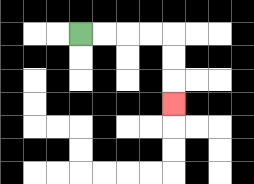{'start': '[3, 1]', 'end': '[7, 4]', 'path_directions': 'R,R,R,R,D,D,D', 'path_coordinates': '[[3, 1], [4, 1], [5, 1], [6, 1], [7, 1], [7, 2], [7, 3], [7, 4]]'}